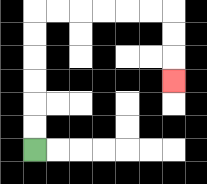{'start': '[1, 6]', 'end': '[7, 3]', 'path_directions': 'U,U,U,U,U,U,R,R,R,R,R,R,D,D,D', 'path_coordinates': '[[1, 6], [1, 5], [1, 4], [1, 3], [1, 2], [1, 1], [1, 0], [2, 0], [3, 0], [4, 0], [5, 0], [6, 0], [7, 0], [7, 1], [7, 2], [7, 3]]'}